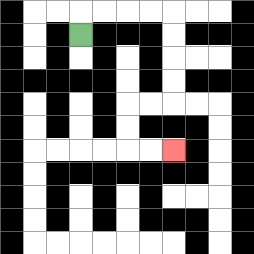{'start': '[3, 1]', 'end': '[7, 6]', 'path_directions': 'U,R,R,R,R,D,D,D,D,L,L,D,D,R,R', 'path_coordinates': '[[3, 1], [3, 0], [4, 0], [5, 0], [6, 0], [7, 0], [7, 1], [7, 2], [7, 3], [7, 4], [6, 4], [5, 4], [5, 5], [5, 6], [6, 6], [7, 6]]'}